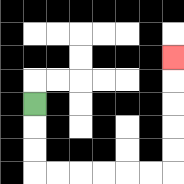{'start': '[1, 4]', 'end': '[7, 2]', 'path_directions': 'D,D,D,R,R,R,R,R,R,U,U,U,U,U', 'path_coordinates': '[[1, 4], [1, 5], [1, 6], [1, 7], [2, 7], [3, 7], [4, 7], [5, 7], [6, 7], [7, 7], [7, 6], [7, 5], [7, 4], [7, 3], [7, 2]]'}